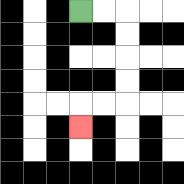{'start': '[3, 0]', 'end': '[3, 5]', 'path_directions': 'R,R,D,D,D,D,L,L,D', 'path_coordinates': '[[3, 0], [4, 0], [5, 0], [5, 1], [5, 2], [5, 3], [5, 4], [4, 4], [3, 4], [3, 5]]'}